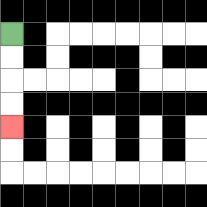{'start': '[0, 1]', 'end': '[0, 5]', 'path_directions': 'D,D,D,D', 'path_coordinates': '[[0, 1], [0, 2], [0, 3], [0, 4], [0, 5]]'}